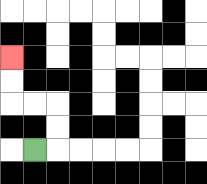{'start': '[1, 6]', 'end': '[0, 2]', 'path_directions': 'R,U,U,L,L,U,U', 'path_coordinates': '[[1, 6], [2, 6], [2, 5], [2, 4], [1, 4], [0, 4], [0, 3], [0, 2]]'}